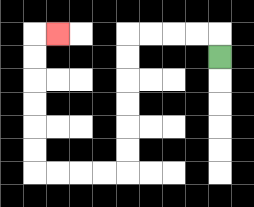{'start': '[9, 2]', 'end': '[2, 1]', 'path_directions': 'U,L,L,L,L,D,D,D,D,D,D,L,L,L,L,U,U,U,U,U,U,R', 'path_coordinates': '[[9, 2], [9, 1], [8, 1], [7, 1], [6, 1], [5, 1], [5, 2], [5, 3], [5, 4], [5, 5], [5, 6], [5, 7], [4, 7], [3, 7], [2, 7], [1, 7], [1, 6], [1, 5], [1, 4], [1, 3], [1, 2], [1, 1], [2, 1]]'}